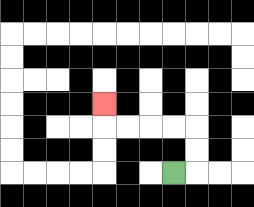{'start': '[7, 7]', 'end': '[4, 4]', 'path_directions': 'R,U,U,L,L,L,L,U', 'path_coordinates': '[[7, 7], [8, 7], [8, 6], [8, 5], [7, 5], [6, 5], [5, 5], [4, 5], [4, 4]]'}